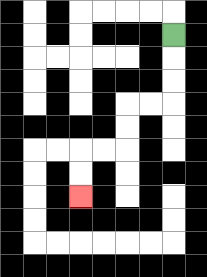{'start': '[7, 1]', 'end': '[3, 8]', 'path_directions': 'D,D,D,L,L,D,D,L,L,D,D', 'path_coordinates': '[[7, 1], [7, 2], [7, 3], [7, 4], [6, 4], [5, 4], [5, 5], [5, 6], [4, 6], [3, 6], [3, 7], [3, 8]]'}